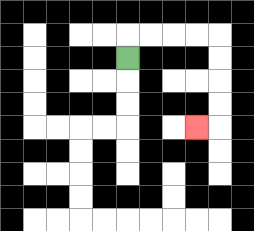{'start': '[5, 2]', 'end': '[8, 5]', 'path_directions': 'U,R,R,R,R,D,D,D,D,L', 'path_coordinates': '[[5, 2], [5, 1], [6, 1], [7, 1], [8, 1], [9, 1], [9, 2], [9, 3], [9, 4], [9, 5], [8, 5]]'}